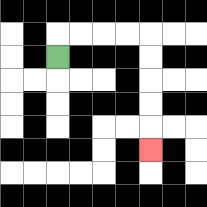{'start': '[2, 2]', 'end': '[6, 6]', 'path_directions': 'U,R,R,R,R,D,D,D,D,D', 'path_coordinates': '[[2, 2], [2, 1], [3, 1], [4, 1], [5, 1], [6, 1], [6, 2], [6, 3], [6, 4], [6, 5], [6, 6]]'}